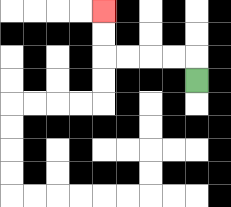{'start': '[8, 3]', 'end': '[4, 0]', 'path_directions': 'U,L,L,L,L,U,U', 'path_coordinates': '[[8, 3], [8, 2], [7, 2], [6, 2], [5, 2], [4, 2], [4, 1], [4, 0]]'}